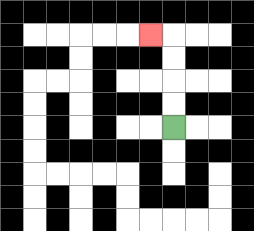{'start': '[7, 5]', 'end': '[6, 1]', 'path_directions': 'U,U,U,U,L', 'path_coordinates': '[[7, 5], [7, 4], [7, 3], [7, 2], [7, 1], [6, 1]]'}